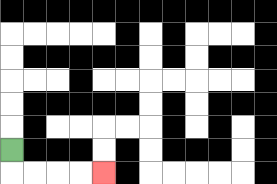{'start': '[0, 6]', 'end': '[4, 7]', 'path_directions': 'D,R,R,R,R', 'path_coordinates': '[[0, 6], [0, 7], [1, 7], [2, 7], [3, 7], [4, 7]]'}